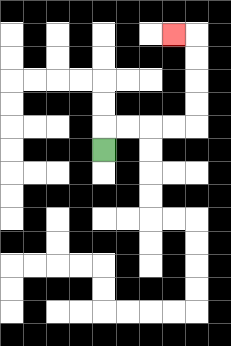{'start': '[4, 6]', 'end': '[7, 1]', 'path_directions': 'U,R,R,R,R,U,U,U,U,L', 'path_coordinates': '[[4, 6], [4, 5], [5, 5], [6, 5], [7, 5], [8, 5], [8, 4], [8, 3], [8, 2], [8, 1], [7, 1]]'}